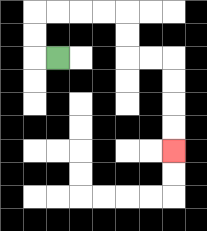{'start': '[2, 2]', 'end': '[7, 6]', 'path_directions': 'L,U,U,R,R,R,R,D,D,R,R,D,D,D,D', 'path_coordinates': '[[2, 2], [1, 2], [1, 1], [1, 0], [2, 0], [3, 0], [4, 0], [5, 0], [5, 1], [5, 2], [6, 2], [7, 2], [7, 3], [7, 4], [7, 5], [7, 6]]'}